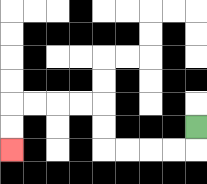{'start': '[8, 5]', 'end': '[0, 6]', 'path_directions': 'D,L,L,L,L,U,U,L,L,L,L,D,D', 'path_coordinates': '[[8, 5], [8, 6], [7, 6], [6, 6], [5, 6], [4, 6], [4, 5], [4, 4], [3, 4], [2, 4], [1, 4], [0, 4], [0, 5], [0, 6]]'}